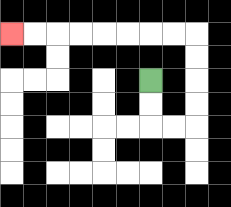{'start': '[6, 3]', 'end': '[0, 1]', 'path_directions': 'D,D,R,R,U,U,U,U,L,L,L,L,L,L,L,L', 'path_coordinates': '[[6, 3], [6, 4], [6, 5], [7, 5], [8, 5], [8, 4], [8, 3], [8, 2], [8, 1], [7, 1], [6, 1], [5, 1], [4, 1], [3, 1], [2, 1], [1, 1], [0, 1]]'}